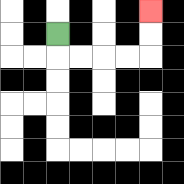{'start': '[2, 1]', 'end': '[6, 0]', 'path_directions': 'D,R,R,R,R,U,U', 'path_coordinates': '[[2, 1], [2, 2], [3, 2], [4, 2], [5, 2], [6, 2], [6, 1], [6, 0]]'}